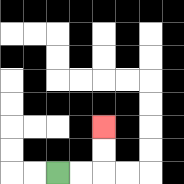{'start': '[2, 7]', 'end': '[4, 5]', 'path_directions': 'R,R,U,U', 'path_coordinates': '[[2, 7], [3, 7], [4, 7], [4, 6], [4, 5]]'}